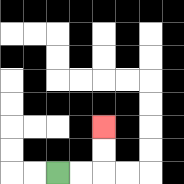{'start': '[2, 7]', 'end': '[4, 5]', 'path_directions': 'R,R,U,U', 'path_coordinates': '[[2, 7], [3, 7], [4, 7], [4, 6], [4, 5]]'}